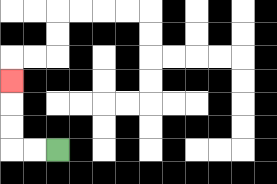{'start': '[2, 6]', 'end': '[0, 3]', 'path_directions': 'L,L,U,U,U', 'path_coordinates': '[[2, 6], [1, 6], [0, 6], [0, 5], [0, 4], [0, 3]]'}